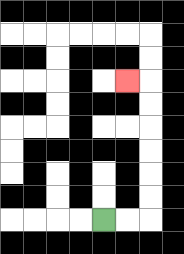{'start': '[4, 9]', 'end': '[5, 3]', 'path_directions': 'R,R,U,U,U,U,U,U,L', 'path_coordinates': '[[4, 9], [5, 9], [6, 9], [6, 8], [6, 7], [6, 6], [6, 5], [6, 4], [6, 3], [5, 3]]'}